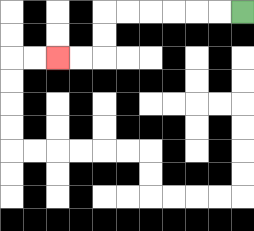{'start': '[10, 0]', 'end': '[2, 2]', 'path_directions': 'L,L,L,L,L,L,D,D,L,L', 'path_coordinates': '[[10, 0], [9, 0], [8, 0], [7, 0], [6, 0], [5, 0], [4, 0], [4, 1], [4, 2], [3, 2], [2, 2]]'}